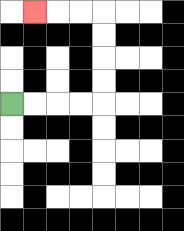{'start': '[0, 4]', 'end': '[1, 0]', 'path_directions': 'R,R,R,R,U,U,U,U,L,L,L', 'path_coordinates': '[[0, 4], [1, 4], [2, 4], [3, 4], [4, 4], [4, 3], [4, 2], [4, 1], [4, 0], [3, 0], [2, 0], [1, 0]]'}